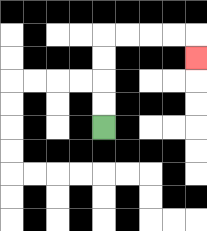{'start': '[4, 5]', 'end': '[8, 2]', 'path_directions': 'U,U,U,U,R,R,R,R,D', 'path_coordinates': '[[4, 5], [4, 4], [4, 3], [4, 2], [4, 1], [5, 1], [6, 1], [7, 1], [8, 1], [8, 2]]'}